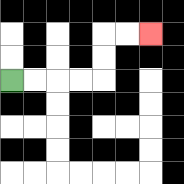{'start': '[0, 3]', 'end': '[6, 1]', 'path_directions': 'R,R,R,R,U,U,R,R', 'path_coordinates': '[[0, 3], [1, 3], [2, 3], [3, 3], [4, 3], [4, 2], [4, 1], [5, 1], [6, 1]]'}